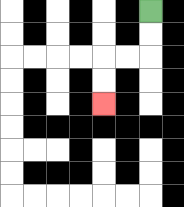{'start': '[6, 0]', 'end': '[4, 4]', 'path_directions': 'D,D,L,L,D,D', 'path_coordinates': '[[6, 0], [6, 1], [6, 2], [5, 2], [4, 2], [4, 3], [4, 4]]'}